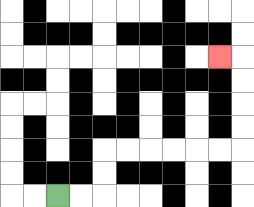{'start': '[2, 8]', 'end': '[9, 2]', 'path_directions': 'R,R,U,U,R,R,R,R,R,R,U,U,U,U,L', 'path_coordinates': '[[2, 8], [3, 8], [4, 8], [4, 7], [4, 6], [5, 6], [6, 6], [7, 6], [8, 6], [9, 6], [10, 6], [10, 5], [10, 4], [10, 3], [10, 2], [9, 2]]'}